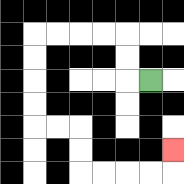{'start': '[6, 3]', 'end': '[7, 6]', 'path_directions': 'L,U,U,L,L,L,L,D,D,D,D,R,R,D,D,R,R,R,R,U', 'path_coordinates': '[[6, 3], [5, 3], [5, 2], [5, 1], [4, 1], [3, 1], [2, 1], [1, 1], [1, 2], [1, 3], [1, 4], [1, 5], [2, 5], [3, 5], [3, 6], [3, 7], [4, 7], [5, 7], [6, 7], [7, 7], [7, 6]]'}